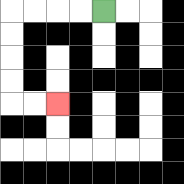{'start': '[4, 0]', 'end': '[2, 4]', 'path_directions': 'L,L,L,L,D,D,D,D,R,R', 'path_coordinates': '[[4, 0], [3, 0], [2, 0], [1, 0], [0, 0], [0, 1], [0, 2], [0, 3], [0, 4], [1, 4], [2, 4]]'}